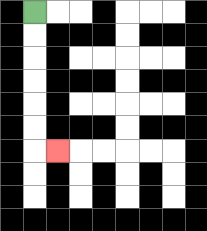{'start': '[1, 0]', 'end': '[2, 6]', 'path_directions': 'D,D,D,D,D,D,R', 'path_coordinates': '[[1, 0], [1, 1], [1, 2], [1, 3], [1, 4], [1, 5], [1, 6], [2, 6]]'}